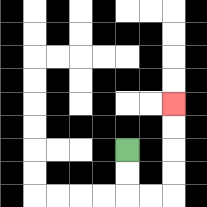{'start': '[5, 6]', 'end': '[7, 4]', 'path_directions': 'D,D,R,R,U,U,U,U', 'path_coordinates': '[[5, 6], [5, 7], [5, 8], [6, 8], [7, 8], [7, 7], [7, 6], [7, 5], [7, 4]]'}